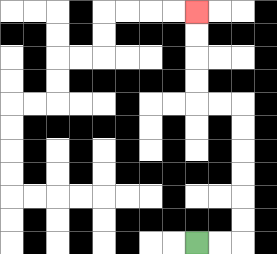{'start': '[8, 10]', 'end': '[8, 0]', 'path_directions': 'R,R,U,U,U,U,U,U,L,L,U,U,U,U', 'path_coordinates': '[[8, 10], [9, 10], [10, 10], [10, 9], [10, 8], [10, 7], [10, 6], [10, 5], [10, 4], [9, 4], [8, 4], [8, 3], [8, 2], [8, 1], [8, 0]]'}